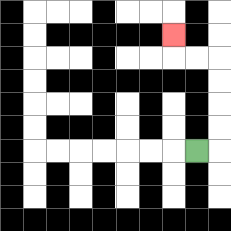{'start': '[8, 6]', 'end': '[7, 1]', 'path_directions': 'R,U,U,U,U,L,L,U', 'path_coordinates': '[[8, 6], [9, 6], [9, 5], [9, 4], [9, 3], [9, 2], [8, 2], [7, 2], [7, 1]]'}